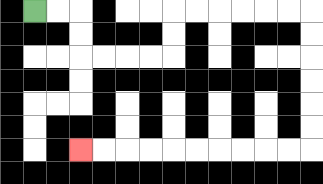{'start': '[1, 0]', 'end': '[3, 6]', 'path_directions': 'R,R,D,D,R,R,R,R,U,U,R,R,R,R,R,R,D,D,D,D,D,D,L,L,L,L,L,L,L,L,L,L', 'path_coordinates': '[[1, 0], [2, 0], [3, 0], [3, 1], [3, 2], [4, 2], [5, 2], [6, 2], [7, 2], [7, 1], [7, 0], [8, 0], [9, 0], [10, 0], [11, 0], [12, 0], [13, 0], [13, 1], [13, 2], [13, 3], [13, 4], [13, 5], [13, 6], [12, 6], [11, 6], [10, 6], [9, 6], [8, 6], [7, 6], [6, 6], [5, 6], [4, 6], [3, 6]]'}